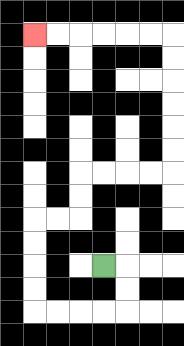{'start': '[4, 11]', 'end': '[1, 1]', 'path_directions': 'R,D,D,L,L,L,L,U,U,U,U,R,R,U,U,R,R,R,R,U,U,U,U,U,U,L,L,L,L,L,L', 'path_coordinates': '[[4, 11], [5, 11], [5, 12], [5, 13], [4, 13], [3, 13], [2, 13], [1, 13], [1, 12], [1, 11], [1, 10], [1, 9], [2, 9], [3, 9], [3, 8], [3, 7], [4, 7], [5, 7], [6, 7], [7, 7], [7, 6], [7, 5], [7, 4], [7, 3], [7, 2], [7, 1], [6, 1], [5, 1], [4, 1], [3, 1], [2, 1], [1, 1]]'}